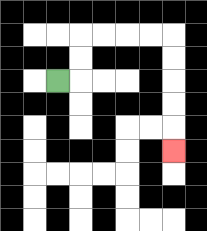{'start': '[2, 3]', 'end': '[7, 6]', 'path_directions': 'R,U,U,R,R,R,R,D,D,D,D,D', 'path_coordinates': '[[2, 3], [3, 3], [3, 2], [3, 1], [4, 1], [5, 1], [6, 1], [7, 1], [7, 2], [7, 3], [7, 4], [7, 5], [7, 6]]'}